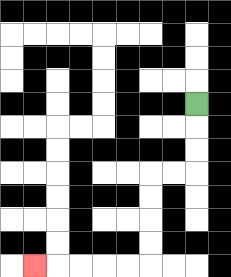{'start': '[8, 4]', 'end': '[1, 11]', 'path_directions': 'D,D,D,L,L,D,D,D,D,L,L,L,L,L', 'path_coordinates': '[[8, 4], [8, 5], [8, 6], [8, 7], [7, 7], [6, 7], [6, 8], [6, 9], [6, 10], [6, 11], [5, 11], [4, 11], [3, 11], [2, 11], [1, 11]]'}